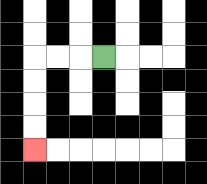{'start': '[4, 2]', 'end': '[1, 6]', 'path_directions': 'L,L,L,D,D,D,D', 'path_coordinates': '[[4, 2], [3, 2], [2, 2], [1, 2], [1, 3], [1, 4], [1, 5], [1, 6]]'}